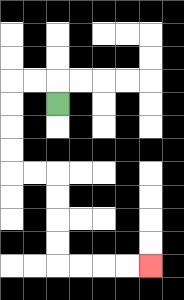{'start': '[2, 4]', 'end': '[6, 11]', 'path_directions': 'U,L,L,D,D,D,D,R,R,D,D,D,D,R,R,R,R', 'path_coordinates': '[[2, 4], [2, 3], [1, 3], [0, 3], [0, 4], [0, 5], [0, 6], [0, 7], [1, 7], [2, 7], [2, 8], [2, 9], [2, 10], [2, 11], [3, 11], [4, 11], [5, 11], [6, 11]]'}